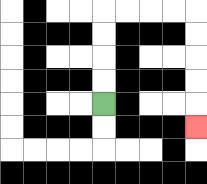{'start': '[4, 4]', 'end': '[8, 5]', 'path_directions': 'U,U,U,U,R,R,R,R,D,D,D,D,D', 'path_coordinates': '[[4, 4], [4, 3], [4, 2], [4, 1], [4, 0], [5, 0], [6, 0], [7, 0], [8, 0], [8, 1], [8, 2], [8, 3], [8, 4], [8, 5]]'}